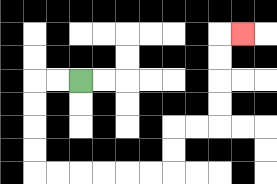{'start': '[3, 3]', 'end': '[10, 1]', 'path_directions': 'L,L,D,D,D,D,R,R,R,R,R,R,U,U,R,R,U,U,U,U,R', 'path_coordinates': '[[3, 3], [2, 3], [1, 3], [1, 4], [1, 5], [1, 6], [1, 7], [2, 7], [3, 7], [4, 7], [5, 7], [6, 7], [7, 7], [7, 6], [7, 5], [8, 5], [9, 5], [9, 4], [9, 3], [9, 2], [9, 1], [10, 1]]'}